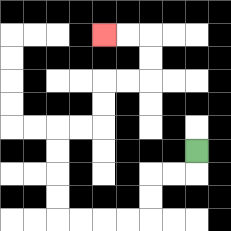{'start': '[8, 6]', 'end': '[4, 1]', 'path_directions': 'D,L,L,D,D,L,L,L,L,U,U,U,U,R,R,U,U,R,R,U,U,L,L', 'path_coordinates': '[[8, 6], [8, 7], [7, 7], [6, 7], [6, 8], [6, 9], [5, 9], [4, 9], [3, 9], [2, 9], [2, 8], [2, 7], [2, 6], [2, 5], [3, 5], [4, 5], [4, 4], [4, 3], [5, 3], [6, 3], [6, 2], [6, 1], [5, 1], [4, 1]]'}